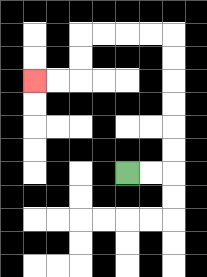{'start': '[5, 7]', 'end': '[1, 3]', 'path_directions': 'R,R,U,U,U,U,U,U,L,L,L,L,D,D,L,L', 'path_coordinates': '[[5, 7], [6, 7], [7, 7], [7, 6], [7, 5], [7, 4], [7, 3], [7, 2], [7, 1], [6, 1], [5, 1], [4, 1], [3, 1], [3, 2], [3, 3], [2, 3], [1, 3]]'}